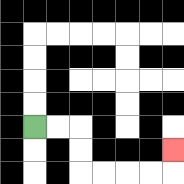{'start': '[1, 5]', 'end': '[7, 6]', 'path_directions': 'R,R,D,D,R,R,R,R,U', 'path_coordinates': '[[1, 5], [2, 5], [3, 5], [3, 6], [3, 7], [4, 7], [5, 7], [6, 7], [7, 7], [7, 6]]'}